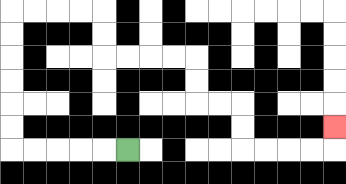{'start': '[5, 6]', 'end': '[14, 5]', 'path_directions': 'L,L,L,L,L,U,U,U,U,U,U,R,R,R,R,D,D,R,R,R,R,D,D,R,R,D,D,R,R,R,R,U', 'path_coordinates': '[[5, 6], [4, 6], [3, 6], [2, 6], [1, 6], [0, 6], [0, 5], [0, 4], [0, 3], [0, 2], [0, 1], [0, 0], [1, 0], [2, 0], [3, 0], [4, 0], [4, 1], [4, 2], [5, 2], [6, 2], [7, 2], [8, 2], [8, 3], [8, 4], [9, 4], [10, 4], [10, 5], [10, 6], [11, 6], [12, 6], [13, 6], [14, 6], [14, 5]]'}